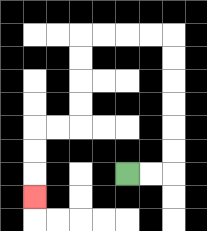{'start': '[5, 7]', 'end': '[1, 8]', 'path_directions': 'R,R,U,U,U,U,U,U,L,L,L,L,D,D,D,D,L,L,D,D,D', 'path_coordinates': '[[5, 7], [6, 7], [7, 7], [7, 6], [7, 5], [7, 4], [7, 3], [7, 2], [7, 1], [6, 1], [5, 1], [4, 1], [3, 1], [3, 2], [3, 3], [3, 4], [3, 5], [2, 5], [1, 5], [1, 6], [1, 7], [1, 8]]'}